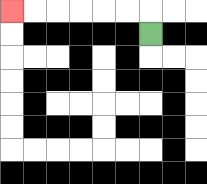{'start': '[6, 1]', 'end': '[0, 0]', 'path_directions': 'U,L,L,L,L,L,L', 'path_coordinates': '[[6, 1], [6, 0], [5, 0], [4, 0], [3, 0], [2, 0], [1, 0], [0, 0]]'}